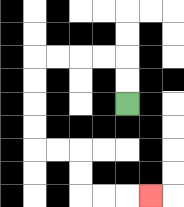{'start': '[5, 4]', 'end': '[6, 8]', 'path_directions': 'U,U,L,L,L,L,D,D,D,D,R,R,D,D,R,R,R', 'path_coordinates': '[[5, 4], [5, 3], [5, 2], [4, 2], [3, 2], [2, 2], [1, 2], [1, 3], [1, 4], [1, 5], [1, 6], [2, 6], [3, 6], [3, 7], [3, 8], [4, 8], [5, 8], [6, 8]]'}